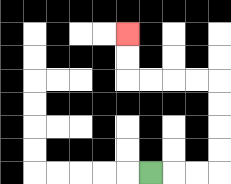{'start': '[6, 7]', 'end': '[5, 1]', 'path_directions': 'R,R,R,U,U,U,U,L,L,L,L,U,U', 'path_coordinates': '[[6, 7], [7, 7], [8, 7], [9, 7], [9, 6], [9, 5], [9, 4], [9, 3], [8, 3], [7, 3], [6, 3], [5, 3], [5, 2], [5, 1]]'}